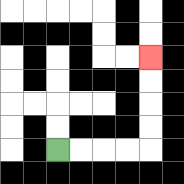{'start': '[2, 6]', 'end': '[6, 2]', 'path_directions': 'R,R,R,R,U,U,U,U', 'path_coordinates': '[[2, 6], [3, 6], [4, 6], [5, 6], [6, 6], [6, 5], [6, 4], [6, 3], [6, 2]]'}